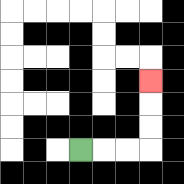{'start': '[3, 6]', 'end': '[6, 3]', 'path_directions': 'R,R,R,U,U,U', 'path_coordinates': '[[3, 6], [4, 6], [5, 6], [6, 6], [6, 5], [6, 4], [6, 3]]'}